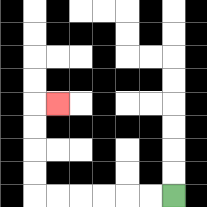{'start': '[7, 8]', 'end': '[2, 4]', 'path_directions': 'L,L,L,L,L,L,U,U,U,U,R', 'path_coordinates': '[[7, 8], [6, 8], [5, 8], [4, 8], [3, 8], [2, 8], [1, 8], [1, 7], [1, 6], [1, 5], [1, 4], [2, 4]]'}